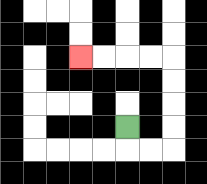{'start': '[5, 5]', 'end': '[3, 2]', 'path_directions': 'D,R,R,U,U,U,U,L,L,L,L', 'path_coordinates': '[[5, 5], [5, 6], [6, 6], [7, 6], [7, 5], [7, 4], [7, 3], [7, 2], [6, 2], [5, 2], [4, 2], [3, 2]]'}